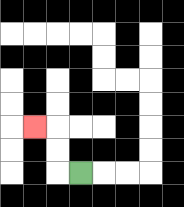{'start': '[3, 7]', 'end': '[1, 5]', 'path_directions': 'L,U,U,L', 'path_coordinates': '[[3, 7], [2, 7], [2, 6], [2, 5], [1, 5]]'}